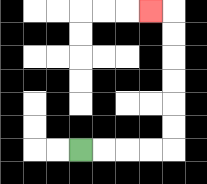{'start': '[3, 6]', 'end': '[6, 0]', 'path_directions': 'R,R,R,R,U,U,U,U,U,U,L', 'path_coordinates': '[[3, 6], [4, 6], [5, 6], [6, 6], [7, 6], [7, 5], [7, 4], [7, 3], [7, 2], [7, 1], [7, 0], [6, 0]]'}